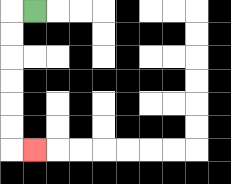{'start': '[1, 0]', 'end': '[1, 6]', 'path_directions': 'L,D,D,D,D,D,D,R', 'path_coordinates': '[[1, 0], [0, 0], [0, 1], [0, 2], [0, 3], [0, 4], [0, 5], [0, 6], [1, 6]]'}